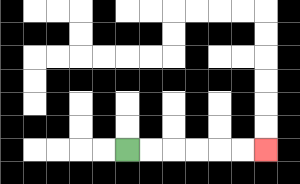{'start': '[5, 6]', 'end': '[11, 6]', 'path_directions': 'R,R,R,R,R,R', 'path_coordinates': '[[5, 6], [6, 6], [7, 6], [8, 6], [9, 6], [10, 6], [11, 6]]'}